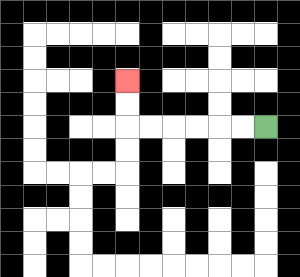{'start': '[11, 5]', 'end': '[5, 3]', 'path_directions': 'L,L,L,L,L,L,U,U', 'path_coordinates': '[[11, 5], [10, 5], [9, 5], [8, 5], [7, 5], [6, 5], [5, 5], [5, 4], [5, 3]]'}